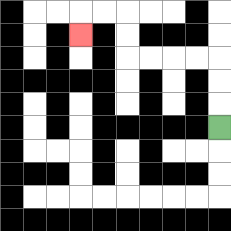{'start': '[9, 5]', 'end': '[3, 1]', 'path_directions': 'U,U,U,L,L,L,L,U,U,L,L,D', 'path_coordinates': '[[9, 5], [9, 4], [9, 3], [9, 2], [8, 2], [7, 2], [6, 2], [5, 2], [5, 1], [5, 0], [4, 0], [3, 0], [3, 1]]'}